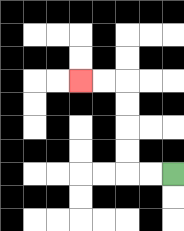{'start': '[7, 7]', 'end': '[3, 3]', 'path_directions': 'L,L,U,U,U,U,L,L', 'path_coordinates': '[[7, 7], [6, 7], [5, 7], [5, 6], [5, 5], [5, 4], [5, 3], [4, 3], [3, 3]]'}